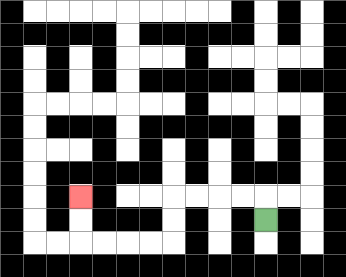{'start': '[11, 9]', 'end': '[3, 8]', 'path_directions': 'U,L,L,L,L,D,D,L,L,L,L,U,U', 'path_coordinates': '[[11, 9], [11, 8], [10, 8], [9, 8], [8, 8], [7, 8], [7, 9], [7, 10], [6, 10], [5, 10], [4, 10], [3, 10], [3, 9], [3, 8]]'}